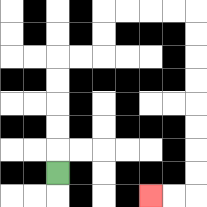{'start': '[2, 7]', 'end': '[6, 8]', 'path_directions': 'U,U,U,U,U,R,R,U,U,R,R,R,R,D,D,D,D,D,D,D,D,L,L', 'path_coordinates': '[[2, 7], [2, 6], [2, 5], [2, 4], [2, 3], [2, 2], [3, 2], [4, 2], [4, 1], [4, 0], [5, 0], [6, 0], [7, 0], [8, 0], [8, 1], [8, 2], [8, 3], [8, 4], [8, 5], [8, 6], [8, 7], [8, 8], [7, 8], [6, 8]]'}